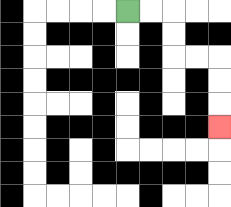{'start': '[5, 0]', 'end': '[9, 5]', 'path_directions': 'R,R,D,D,R,R,D,D,D', 'path_coordinates': '[[5, 0], [6, 0], [7, 0], [7, 1], [7, 2], [8, 2], [9, 2], [9, 3], [9, 4], [9, 5]]'}